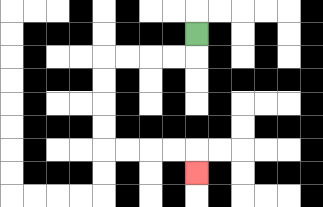{'start': '[8, 1]', 'end': '[8, 7]', 'path_directions': 'D,L,L,L,L,D,D,D,D,R,R,R,R,D', 'path_coordinates': '[[8, 1], [8, 2], [7, 2], [6, 2], [5, 2], [4, 2], [4, 3], [4, 4], [4, 5], [4, 6], [5, 6], [6, 6], [7, 6], [8, 6], [8, 7]]'}